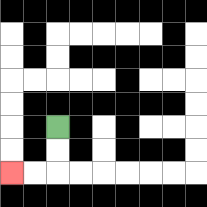{'start': '[2, 5]', 'end': '[0, 7]', 'path_directions': 'D,D,L,L', 'path_coordinates': '[[2, 5], [2, 6], [2, 7], [1, 7], [0, 7]]'}